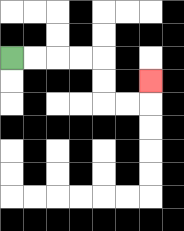{'start': '[0, 2]', 'end': '[6, 3]', 'path_directions': 'R,R,R,R,D,D,R,R,U', 'path_coordinates': '[[0, 2], [1, 2], [2, 2], [3, 2], [4, 2], [4, 3], [4, 4], [5, 4], [6, 4], [6, 3]]'}